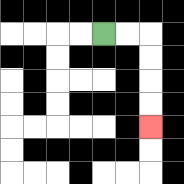{'start': '[4, 1]', 'end': '[6, 5]', 'path_directions': 'R,R,D,D,D,D', 'path_coordinates': '[[4, 1], [5, 1], [6, 1], [6, 2], [6, 3], [6, 4], [6, 5]]'}